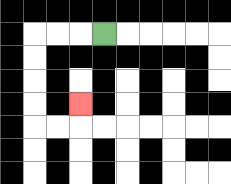{'start': '[4, 1]', 'end': '[3, 4]', 'path_directions': 'L,L,L,D,D,D,D,R,R,U', 'path_coordinates': '[[4, 1], [3, 1], [2, 1], [1, 1], [1, 2], [1, 3], [1, 4], [1, 5], [2, 5], [3, 5], [3, 4]]'}